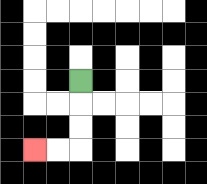{'start': '[3, 3]', 'end': '[1, 6]', 'path_directions': 'D,D,D,L,L', 'path_coordinates': '[[3, 3], [3, 4], [3, 5], [3, 6], [2, 6], [1, 6]]'}